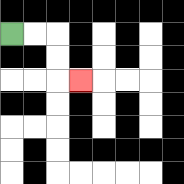{'start': '[0, 1]', 'end': '[3, 3]', 'path_directions': 'R,R,D,D,R', 'path_coordinates': '[[0, 1], [1, 1], [2, 1], [2, 2], [2, 3], [3, 3]]'}